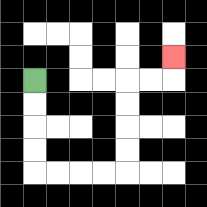{'start': '[1, 3]', 'end': '[7, 2]', 'path_directions': 'D,D,D,D,R,R,R,R,U,U,U,U,R,R,U', 'path_coordinates': '[[1, 3], [1, 4], [1, 5], [1, 6], [1, 7], [2, 7], [3, 7], [4, 7], [5, 7], [5, 6], [5, 5], [5, 4], [5, 3], [6, 3], [7, 3], [7, 2]]'}